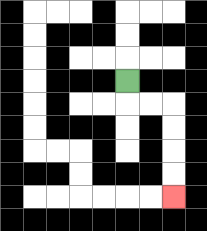{'start': '[5, 3]', 'end': '[7, 8]', 'path_directions': 'D,R,R,D,D,D,D', 'path_coordinates': '[[5, 3], [5, 4], [6, 4], [7, 4], [7, 5], [7, 6], [7, 7], [7, 8]]'}